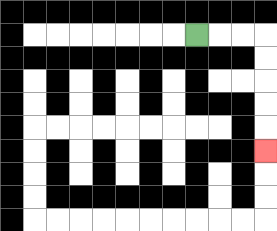{'start': '[8, 1]', 'end': '[11, 6]', 'path_directions': 'R,R,R,D,D,D,D,D', 'path_coordinates': '[[8, 1], [9, 1], [10, 1], [11, 1], [11, 2], [11, 3], [11, 4], [11, 5], [11, 6]]'}